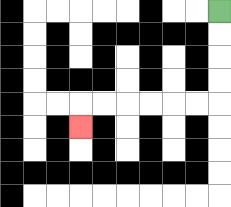{'start': '[9, 0]', 'end': '[3, 5]', 'path_directions': 'D,D,D,D,L,L,L,L,L,L,D', 'path_coordinates': '[[9, 0], [9, 1], [9, 2], [9, 3], [9, 4], [8, 4], [7, 4], [6, 4], [5, 4], [4, 4], [3, 4], [3, 5]]'}